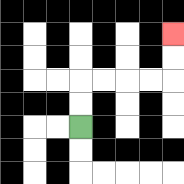{'start': '[3, 5]', 'end': '[7, 1]', 'path_directions': 'U,U,R,R,R,R,U,U', 'path_coordinates': '[[3, 5], [3, 4], [3, 3], [4, 3], [5, 3], [6, 3], [7, 3], [7, 2], [7, 1]]'}